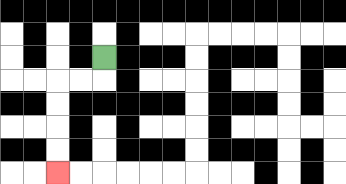{'start': '[4, 2]', 'end': '[2, 7]', 'path_directions': 'D,L,L,D,D,D,D', 'path_coordinates': '[[4, 2], [4, 3], [3, 3], [2, 3], [2, 4], [2, 5], [2, 6], [2, 7]]'}